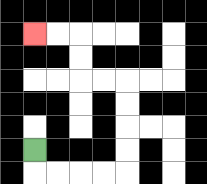{'start': '[1, 6]', 'end': '[1, 1]', 'path_directions': 'D,R,R,R,R,U,U,U,U,L,L,U,U,L,L', 'path_coordinates': '[[1, 6], [1, 7], [2, 7], [3, 7], [4, 7], [5, 7], [5, 6], [5, 5], [5, 4], [5, 3], [4, 3], [3, 3], [3, 2], [3, 1], [2, 1], [1, 1]]'}